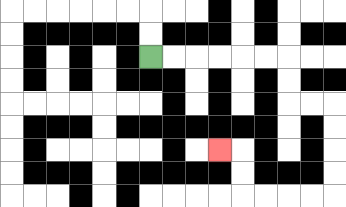{'start': '[6, 2]', 'end': '[9, 6]', 'path_directions': 'R,R,R,R,R,R,D,D,R,R,D,D,D,D,L,L,L,L,U,U,L', 'path_coordinates': '[[6, 2], [7, 2], [8, 2], [9, 2], [10, 2], [11, 2], [12, 2], [12, 3], [12, 4], [13, 4], [14, 4], [14, 5], [14, 6], [14, 7], [14, 8], [13, 8], [12, 8], [11, 8], [10, 8], [10, 7], [10, 6], [9, 6]]'}